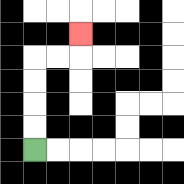{'start': '[1, 6]', 'end': '[3, 1]', 'path_directions': 'U,U,U,U,R,R,U', 'path_coordinates': '[[1, 6], [1, 5], [1, 4], [1, 3], [1, 2], [2, 2], [3, 2], [3, 1]]'}